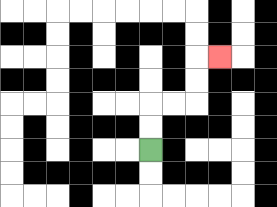{'start': '[6, 6]', 'end': '[9, 2]', 'path_directions': 'U,U,R,R,U,U,R', 'path_coordinates': '[[6, 6], [6, 5], [6, 4], [7, 4], [8, 4], [8, 3], [8, 2], [9, 2]]'}